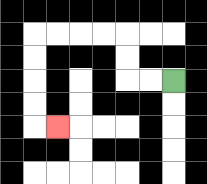{'start': '[7, 3]', 'end': '[2, 5]', 'path_directions': 'L,L,U,U,L,L,L,L,D,D,D,D,R', 'path_coordinates': '[[7, 3], [6, 3], [5, 3], [5, 2], [5, 1], [4, 1], [3, 1], [2, 1], [1, 1], [1, 2], [1, 3], [1, 4], [1, 5], [2, 5]]'}